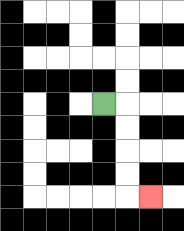{'start': '[4, 4]', 'end': '[6, 8]', 'path_directions': 'R,D,D,D,D,R', 'path_coordinates': '[[4, 4], [5, 4], [5, 5], [5, 6], [5, 7], [5, 8], [6, 8]]'}